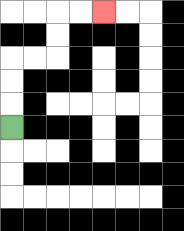{'start': '[0, 5]', 'end': '[4, 0]', 'path_directions': 'U,U,U,R,R,U,U,R,R', 'path_coordinates': '[[0, 5], [0, 4], [0, 3], [0, 2], [1, 2], [2, 2], [2, 1], [2, 0], [3, 0], [4, 0]]'}